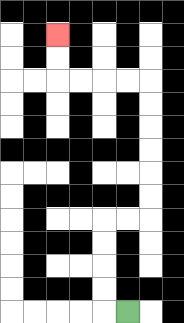{'start': '[5, 13]', 'end': '[2, 1]', 'path_directions': 'L,U,U,U,U,R,R,U,U,U,U,U,U,L,L,L,L,U,U', 'path_coordinates': '[[5, 13], [4, 13], [4, 12], [4, 11], [4, 10], [4, 9], [5, 9], [6, 9], [6, 8], [6, 7], [6, 6], [6, 5], [6, 4], [6, 3], [5, 3], [4, 3], [3, 3], [2, 3], [2, 2], [2, 1]]'}